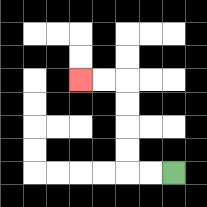{'start': '[7, 7]', 'end': '[3, 3]', 'path_directions': 'L,L,U,U,U,U,L,L', 'path_coordinates': '[[7, 7], [6, 7], [5, 7], [5, 6], [5, 5], [5, 4], [5, 3], [4, 3], [3, 3]]'}